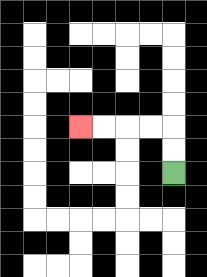{'start': '[7, 7]', 'end': '[3, 5]', 'path_directions': 'U,U,L,L,L,L', 'path_coordinates': '[[7, 7], [7, 6], [7, 5], [6, 5], [5, 5], [4, 5], [3, 5]]'}